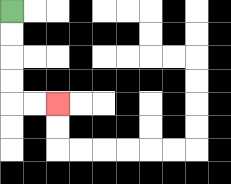{'start': '[0, 0]', 'end': '[2, 4]', 'path_directions': 'D,D,D,D,R,R', 'path_coordinates': '[[0, 0], [0, 1], [0, 2], [0, 3], [0, 4], [1, 4], [2, 4]]'}